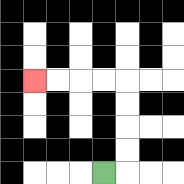{'start': '[4, 7]', 'end': '[1, 3]', 'path_directions': 'R,U,U,U,U,L,L,L,L', 'path_coordinates': '[[4, 7], [5, 7], [5, 6], [5, 5], [5, 4], [5, 3], [4, 3], [3, 3], [2, 3], [1, 3]]'}